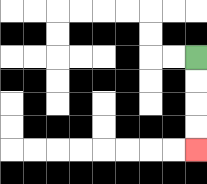{'start': '[8, 2]', 'end': '[8, 6]', 'path_directions': 'D,D,D,D', 'path_coordinates': '[[8, 2], [8, 3], [8, 4], [8, 5], [8, 6]]'}